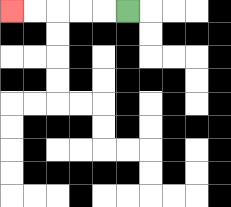{'start': '[5, 0]', 'end': '[0, 0]', 'path_directions': 'L,L,L,L,L', 'path_coordinates': '[[5, 0], [4, 0], [3, 0], [2, 0], [1, 0], [0, 0]]'}